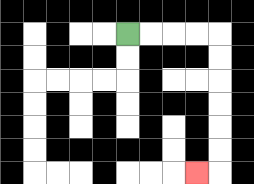{'start': '[5, 1]', 'end': '[8, 7]', 'path_directions': 'R,R,R,R,D,D,D,D,D,D,L', 'path_coordinates': '[[5, 1], [6, 1], [7, 1], [8, 1], [9, 1], [9, 2], [9, 3], [9, 4], [9, 5], [9, 6], [9, 7], [8, 7]]'}